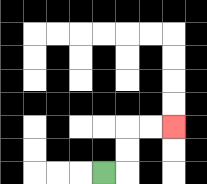{'start': '[4, 7]', 'end': '[7, 5]', 'path_directions': 'R,U,U,R,R', 'path_coordinates': '[[4, 7], [5, 7], [5, 6], [5, 5], [6, 5], [7, 5]]'}